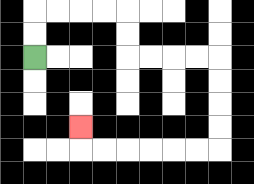{'start': '[1, 2]', 'end': '[3, 5]', 'path_directions': 'U,U,R,R,R,R,D,D,R,R,R,R,D,D,D,D,L,L,L,L,L,L,U', 'path_coordinates': '[[1, 2], [1, 1], [1, 0], [2, 0], [3, 0], [4, 0], [5, 0], [5, 1], [5, 2], [6, 2], [7, 2], [8, 2], [9, 2], [9, 3], [9, 4], [9, 5], [9, 6], [8, 6], [7, 6], [6, 6], [5, 6], [4, 6], [3, 6], [3, 5]]'}